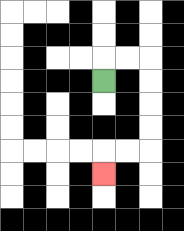{'start': '[4, 3]', 'end': '[4, 7]', 'path_directions': 'U,R,R,D,D,D,D,L,L,D', 'path_coordinates': '[[4, 3], [4, 2], [5, 2], [6, 2], [6, 3], [6, 4], [6, 5], [6, 6], [5, 6], [4, 6], [4, 7]]'}